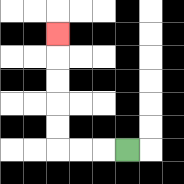{'start': '[5, 6]', 'end': '[2, 1]', 'path_directions': 'L,L,L,U,U,U,U,U', 'path_coordinates': '[[5, 6], [4, 6], [3, 6], [2, 6], [2, 5], [2, 4], [2, 3], [2, 2], [2, 1]]'}